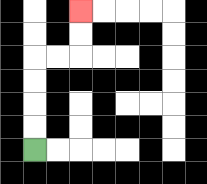{'start': '[1, 6]', 'end': '[3, 0]', 'path_directions': 'U,U,U,U,R,R,U,U', 'path_coordinates': '[[1, 6], [1, 5], [1, 4], [1, 3], [1, 2], [2, 2], [3, 2], [3, 1], [3, 0]]'}